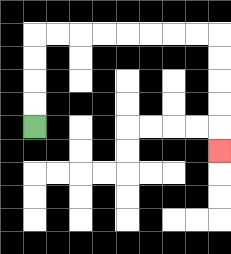{'start': '[1, 5]', 'end': '[9, 6]', 'path_directions': 'U,U,U,U,R,R,R,R,R,R,R,R,D,D,D,D,D', 'path_coordinates': '[[1, 5], [1, 4], [1, 3], [1, 2], [1, 1], [2, 1], [3, 1], [4, 1], [5, 1], [6, 1], [7, 1], [8, 1], [9, 1], [9, 2], [9, 3], [9, 4], [9, 5], [9, 6]]'}